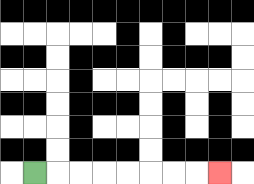{'start': '[1, 7]', 'end': '[9, 7]', 'path_directions': 'R,R,R,R,R,R,R,R', 'path_coordinates': '[[1, 7], [2, 7], [3, 7], [4, 7], [5, 7], [6, 7], [7, 7], [8, 7], [9, 7]]'}